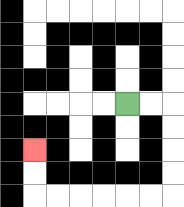{'start': '[5, 4]', 'end': '[1, 6]', 'path_directions': 'R,R,D,D,D,D,L,L,L,L,L,L,U,U', 'path_coordinates': '[[5, 4], [6, 4], [7, 4], [7, 5], [7, 6], [7, 7], [7, 8], [6, 8], [5, 8], [4, 8], [3, 8], [2, 8], [1, 8], [1, 7], [1, 6]]'}